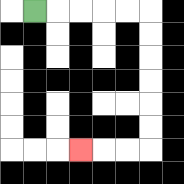{'start': '[1, 0]', 'end': '[3, 6]', 'path_directions': 'R,R,R,R,R,D,D,D,D,D,D,L,L,L', 'path_coordinates': '[[1, 0], [2, 0], [3, 0], [4, 0], [5, 0], [6, 0], [6, 1], [6, 2], [6, 3], [6, 4], [6, 5], [6, 6], [5, 6], [4, 6], [3, 6]]'}